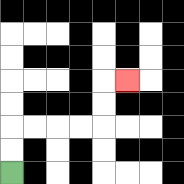{'start': '[0, 7]', 'end': '[5, 3]', 'path_directions': 'U,U,R,R,R,R,U,U,R', 'path_coordinates': '[[0, 7], [0, 6], [0, 5], [1, 5], [2, 5], [3, 5], [4, 5], [4, 4], [4, 3], [5, 3]]'}